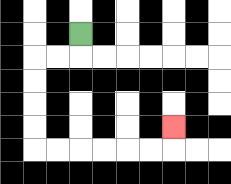{'start': '[3, 1]', 'end': '[7, 5]', 'path_directions': 'D,L,L,D,D,D,D,R,R,R,R,R,R,U', 'path_coordinates': '[[3, 1], [3, 2], [2, 2], [1, 2], [1, 3], [1, 4], [1, 5], [1, 6], [2, 6], [3, 6], [4, 6], [5, 6], [6, 6], [7, 6], [7, 5]]'}